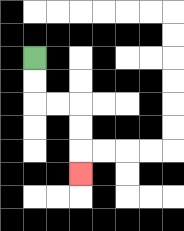{'start': '[1, 2]', 'end': '[3, 7]', 'path_directions': 'D,D,R,R,D,D,D', 'path_coordinates': '[[1, 2], [1, 3], [1, 4], [2, 4], [3, 4], [3, 5], [3, 6], [3, 7]]'}